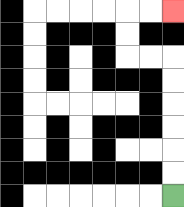{'start': '[7, 8]', 'end': '[7, 0]', 'path_directions': 'U,U,U,U,U,U,L,L,U,U,R,R', 'path_coordinates': '[[7, 8], [7, 7], [7, 6], [7, 5], [7, 4], [7, 3], [7, 2], [6, 2], [5, 2], [5, 1], [5, 0], [6, 0], [7, 0]]'}